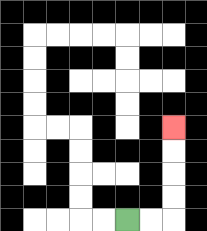{'start': '[5, 9]', 'end': '[7, 5]', 'path_directions': 'R,R,U,U,U,U', 'path_coordinates': '[[5, 9], [6, 9], [7, 9], [7, 8], [7, 7], [7, 6], [7, 5]]'}